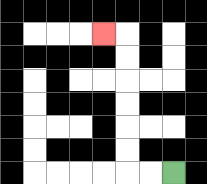{'start': '[7, 7]', 'end': '[4, 1]', 'path_directions': 'L,L,U,U,U,U,U,U,L', 'path_coordinates': '[[7, 7], [6, 7], [5, 7], [5, 6], [5, 5], [5, 4], [5, 3], [5, 2], [5, 1], [4, 1]]'}